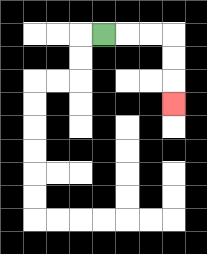{'start': '[4, 1]', 'end': '[7, 4]', 'path_directions': 'R,R,R,D,D,D', 'path_coordinates': '[[4, 1], [5, 1], [6, 1], [7, 1], [7, 2], [7, 3], [7, 4]]'}